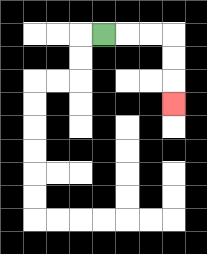{'start': '[4, 1]', 'end': '[7, 4]', 'path_directions': 'R,R,R,D,D,D', 'path_coordinates': '[[4, 1], [5, 1], [6, 1], [7, 1], [7, 2], [7, 3], [7, 4]]'}